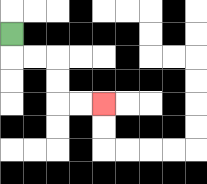{'start': '[0, 1]', 'end': '[4, 4]', 'path_directions': 'D,R,R,D,D,R,R', 'path_coordinates': '[[0, 1], [0, 2], [1, 2], [2, 2], [2, 3], [2, 4], [3, 4], [4, 4]]'}